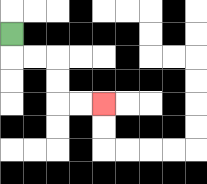{'start': '[0, 1]', 'end': '[4, 4]', 'path_directions': 'D,R,R,D,D,R,R', 'path_coordinates': '[[0, 1], [0, 2], [1, 2], [2, 2], [2, 3], [2, 4], [3, 4], [4, 4]]'}